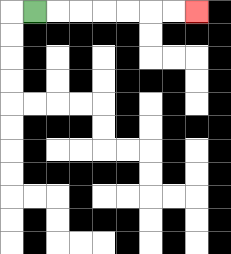{'start': '[1, 0]', 'end': '[8, 0]', 'path_directions': 'R,R,R,R,R,R,R', 'path_coordinates': '[[1, 0], [2, 0], [3, 0], [4, 0], [5, 0], [6, 0], [7, 0], [8, 0]]'}